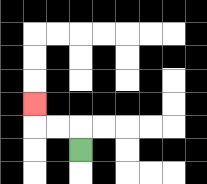{'start': '[3, 6]', 'end': '[1, 4]', 'path_directions': 'U,L,L,U', 'path_coordinates': '[[3, 6], [3, 5], [2, 5], [1, 5], [1, 4]]'}